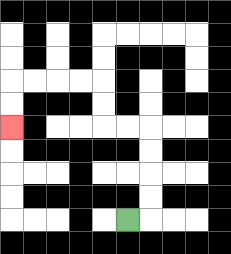{'start': '[5, 9]', 'end': '[0, 5]', 'path_directions': 'R,U,U,U,U,L,L,U,U,L,L,L,L,D,D', 'path_coordinates': '[[5, 9], [6, 9], [6, 8], [6, 7], [6, 6], [6, 5], [5, 5], [4, 5], [4, 4], [4, 3], [3, 3], [2, 3], [1, 3], [0, 3], [0, 4], [0, 5]]'}